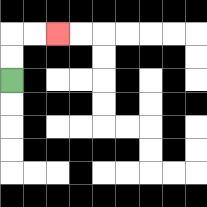{'start': '[0, 3]', 'end': '[2, 1]', 'path_directions': 'U,U,R,R', 'path_coordinates': '[[0, 3], [0, 2], [0, 1], [1, 1], [2, 1]]'}